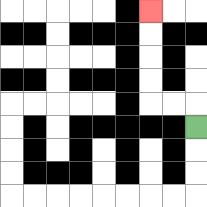{'start': '[8, 5]', 'end': '[6, 0]', 'path_directions': 'U,L,L,U,U,U,U', 'path_coordinates': '[[8, 5], [8, 4], [7, 4], [6, 4], [6, 3], [6, 2], [6, 1], [6, 0]]'}